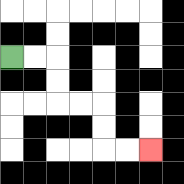{'start': '[0, 2]', 'end': '[6, 6]', 'path_directions': 'R,R,D,D,R,R,D,D,R,R', 'path_coordinates': '[[0, 2], [1, 2], [2, 2], [2, 3], [2, 4], [3, 4], [4, 4], [4, 5], [4, 6], [5, 6], [6, 6]]'}